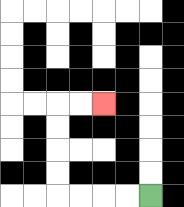{'start': '[6, 8]', 'end': '[4, 4]', 'path_directions': 'L,L,L,L,U,U,U,U,R,R', 'path_coordinates': '[[6, 8], [5, 8], [4, 8], [3, 8], [2, 8], [2, 7], [2, 6], [2, 5], [2, 4], [3, 4], [4, 4]]'}